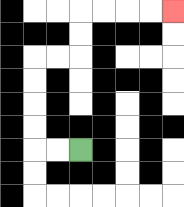{'start': '[3, 6]', 'end': '[7, 0]', 'path_directions': 'L,L,U,U,U,U,R,R,U,U,R,R,R,R', 'path_coordinates': '[[3, 6], [2, 6], [1, 6], [1, 5], [1, 4], [1, 3], [1, 2], [2, 2], [3, 2], [3, 1], [3, 0], [4, 0], [5, 0], [6, 0], [7, 0]]'}